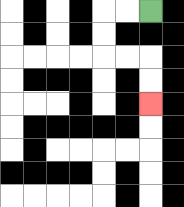{'start': '[6, 0]', 'end': '[6, 4]', 'path_directions': 'L,L,D,D,R,R,D,D', 'path_coordinates': '[[6, 0], [5, 0], [4, 0], [4, 1], [4, 2], [5, 2], [6, 2], [6, 3], [6, 4]]'}